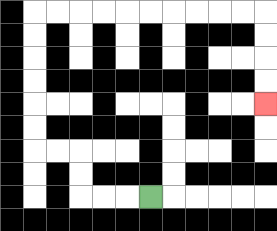{'start': '[6, 8]', 'end': '[11, 4]', 'path_directions': 'L,L,L,U,U,L,L,U,U,U,U,U,U,R,R,R,R,R,R,R,R,R,R,D,D,D,D', 'path_coordinates': '[[6, 8], [5, 8], [4, 8], [3, 8], [3, 7], [3, 6], [2, 6], [1, 6], [1, 5], [1, 4], [1, 3], [1, 2], [1, 1], [1, 0], [2, 0], [3, 0], [4, 0], [5, 0], [6, 0], [7, 0], [8, 0], [9, 0], [10, 0], [11, 0], [11, 1], [11, 2], [11, 3], [11, 4]]'}